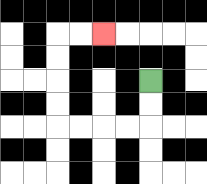{'start': '[6, 3]', 'end': '[4, 1]', 'path_directions': 'D,D,L,L,L,L,U,U,U,U,R,R', 'path_coordinates': '[[6, 3], [6, 4], [6, 5], [5, 5], [4, 5], [3, 5], [2, 5], [2, 4], [2, 3], [2, 2], [2, 1], [3, 1], [4, 1]]'}